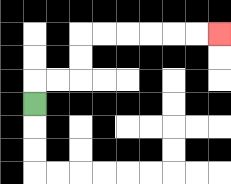{'start': '[1, 4]', 'end': '[9, 1]', 'path_directions': 'U,R,R,U,U,R,R,R,R,R,R', 'path_coordinates': '[[1, 4], [1, 3], [2, 3], [3, 3], [3, 2], [3, 1], [4, 1], [5, 1], [6, 1], [7, 1], [8, 1], [9, 1]]'}